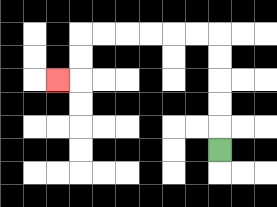{'start': '[9, 6]', 'end': '[2, 3]', 'path_directions': 'U,U,U,U,U,L,L,L,L,L,L,D,D,L', 'path_coordinates': '[[9, 6], [9, 5], [9, 4], [9, 3], [9, 2], [9, 1], [8, 1], [7, 1], [6, 1], [5, 1], [4, 1], [3, 1], [3, 2], [3, 3], [2, 3]]'}